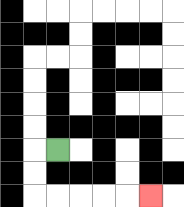{'start': '[2, 6]', 'end': '[6, 8]', 'path_directions': 'L,D,D,R,R,R,R,R', 'path_coordinates': '[[2, 6], [1, 6], [1, 7], [1, 8], [2, 8], [3, 8], [4, 8], [5, 8], [6, 8]]'}